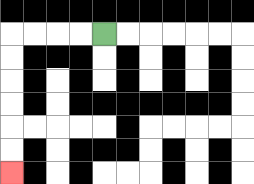{'start': '[4, 1]', 'end': '[0, 7]', 'path_directions': 'L,L,L,L,D,D,D,D,D,D', 'path_coordinates': '[[4, 1], [3, 1], [2, 1], [1, 1], [0, 1], [0, 2], [0, 3], [0, 4], [0, 5], [0, 6], [0, 7]]'}